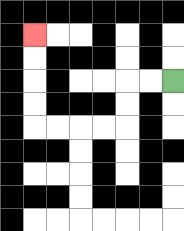{'start': '[7, 3]', 'end': '[1, 1]', 'path_directions': 'L,L,D,D,L,L,L,L,U,U,U,U', 'path_coordinates': '[[7, 3], [6, 3], [5, 3], [5, 4], [5, 5], [4, 5], [3, 5], [2, 5], [1, 5], [1, 4], [1, 3], [1, 2], [1, 1]]'}